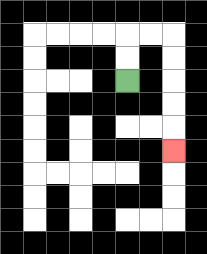{'start': '[5, 3]', 'end': '[7, 6]', 'path_directions': 'U,U,R,R,D,D,D,D,D', 'path_coordinates': '[[5, 3], [5, 2], [5, 1], [6, 1], [7, 1], [7, 2], [7, 3], [7, 4], [7, 5], [7, 6]]'}